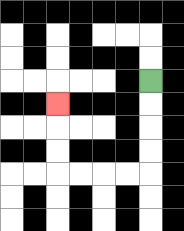{'start': '[6, 3]', 'end': '[2, 4]', 'path_directions': 'D,D,D,D,L,L,L,L,U,U,U', 'path_coordinates': '[[6, 3], [6, 4], [6, 5], [6, 6], [6, 7], [5, 7], [4, 7], [3, 7], [2, 7], [2, 6], [2, 5], [2, 4]]'}